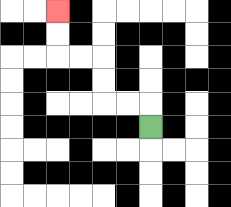{'start': '[6, 5]', 'end': '[2, 0]', 'path_directions': 'U,L,L,U,U,L,L,U,U', 'path_coordinates': '[[6, 5], [6, 4], [5, 4], [4, 4], [4, 3], [4, 2], [3, 2], [2, 2], [2, 1], [2, 0]]'}